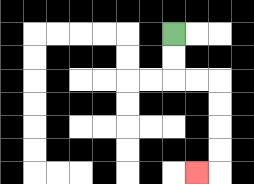{'start': '[7, 1]', 'end': '[8, 7]', 'path_directions': 'D,D,R,R,D,D,D,D,L', 'path_coordinates': '[[7, 1], [7, 2], [7, 3], [8, 3], [9, 3], [9, 4], [9, 5], [9, 6], [9, 7], [8, 7]]'}